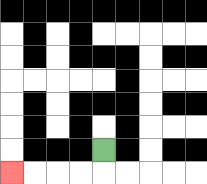{'start': '[4, 6]', 'end': '[0, 7]', 'path_directions': 'D,L,L,L,L', 'path_coordinates': '[[4, 6], [4, 7], [3, 7], [2, 7], [1, 7], [0, 7]]'}